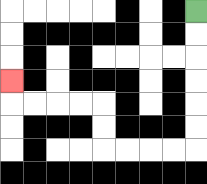{'start': '[8, 0]', 'end': '[0, 3]', 'path_directions': 'D,D,D,D,D,D,L,L,L,L,U,U,L,L,L,L,U', 'path_coordinates': '[[8, 0], [8, 1], [8, 2], [8, 3], [8, 4], [8, 5], [8, 6], [7, 6], [6, 6], [5, 6], [4, 6], [4, 5], [4, 4], [3, 4], [2, 4], [1, 4], [0, 4], [0, 3]]'}